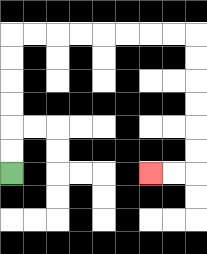{'start': '[0, 7]', 'end': '[6, 7]', 'path_directions': 'U,U,U,U,U,U,R,R,R,R,R,R,R,R,D,D,D,D,D,D,L,L', 'path_coordinates': '[[0, 7], [0, 6], [0, 5], [0, 4], [0, 3], [0, 2], [0, 1], [1, 1], [2, 1], [3, 1], [4, 1], [5, 1], [6, 1], [7, 1], [8, 1], [8, 2], [8, 3], [8, 4], [8, 5], [8, 6], [8, 7], [7, 7], [6, 7]]'}